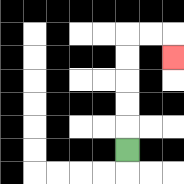{'start': '[5, 6]', 'end': '[7, 2]', 'path_directions': 'U,U,U,U,U,R,R,D', 'path_coordinates': '[[5, 6], [5, 5], [5, 4], [5, 3], [5, 2], [5, 1], [6, 1], [7, 1], [7, 2]]'}